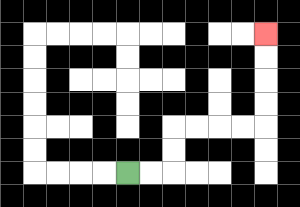{'start': '[5, 7]', 'end': '[11, 1]', 'path_directions': 'R,R,U,U,R,R,R,R,U,U,U,U', 'path_coordinates': '[[5, 7], [6, 7], [7, 7], [7, 6], [7, 5], [8, 5], [9, 5], [10, 5], [11, 5], [11, 4], [11, 3], [11, 2], [11, 1]]'}